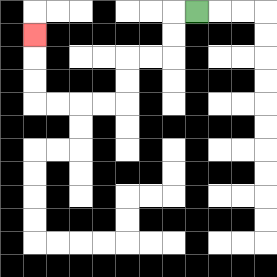{'start': '[8, 0]', 'end': '[1, 1]', 'path_directions': 'L,D,D,L,L,D,D,L,L,L,L,U,U,U', 'path_coordinates': '[[8, 0], [7, 0], [7, 1], [7, 2], [6, 2], [5, 2], [5, 3], [5, 4], [4, 4], [3, 4], [2, 4], [1, 4], [1, 3], [1, 2], [1, 1]]'}